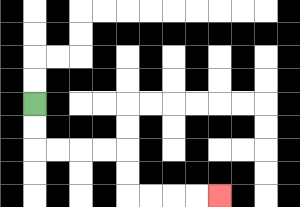{'start': '[1, 4]', 'end': '[9, 8]', 'path_directions': 'D,D,R,R,R,R,D,D,R,R,R,R', 'path_coordinates': '[[1, 4], [1, 5], [1, 6], [2, 6], [3, 6], [4, 6], [5, 6], [5, 7], [5, 8], [6, 8], [7, 8], [8, 8], [9, 8]]'}